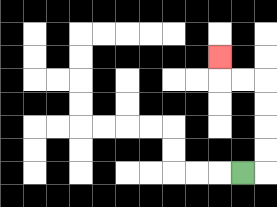{'start': '[10, 7]', 'end': '[9, 2]', 'path_directions': 'R,U,U,U,U,L,L,U', 'path_coordinates': '[[10, 7], [11, 7], [11, 6], [11, 5], [11, 4], [11, 3], [10, 3], [9, 3], [9, 2]]'}